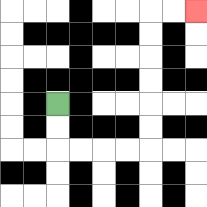{'start': '[2, 4]', 'end': '[8, 0]', 'path_directions': 'D,D,R,R,R,R,U,U,U,U,U,U,R,R', 'path_coordinates': '[[2, 4], [2, 5], [2, 6], [3, 6], [4, 6], [5, 6], [6, 6], [6, 5], [6, 4], [6, 3], [6, 2], [6, 1], [6, 0], [7, 0], [8, 0]]'}